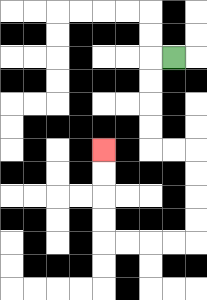{'start': '[7, 2]', 'end': '[4, 6]', 'path_directions': 'L,D,D,D,D,R,R,D,D,D,D,L,L,L,L,U,U,U,U', 'path_coordinates': '[[7, 2], [6, 2], [6, 3], [6, 4], [6, 5], [6, 6], [7, 6], [8, 6], [8, 7], [8, 8], [8, 9], [8, 10], [7, 10], [6, 10], [5, 10], [4, 10], [4, 9], [4, 8], [4, 7], [4, 6]]'}